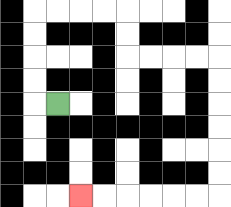{'start': '[2, 4]', 'end': '[3, 8]', 'path_directions': 'L,U,U,U,U,R,R,R,R,D,D,R,R,R,R,D,D,D,D,D,D,L,L,L,L,L,L', 'path_coordinates': '[[2, 4], [1, 4], [1, 3], [1, 2], [1, 1], [1, 0], [2, 0], [3, 0], [4, 0], [5, 0], [5, 1], [5, 2], [6, 2], [7, 2], [8, 2], [9, 2], [9, 3], [9, 4], [9, 5], [9, 6], [9, 7], [9, 8], [8, 8], [7, 8], [6, 8], [5, 8], [4, 8], [3, 8]]'}